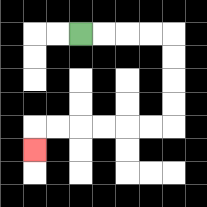{'start': '[3, 1]', 'end': '[1, 6]', 'path_directions': 'R,R,R,R,D,D,D,D,L,L,L,L,L,L,D', 'path_coordinates': '[[3, 1], [4, 1], [5, 1], [6, 1], [7, 1], [7, 2], [7, 3], [7, 4], [7, 5], [6, 5], [5, 5], [4, 5], [3, 5], [2, 5], [1, 5], [1, 6]]'}